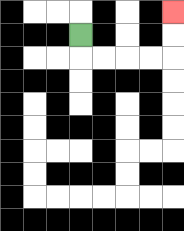{'start': '[3, 1]', 'end': '[7, 0]', 'path_directions': 'D,R,R,R,R,U,U', 'path_coordinates': '[[3, 1], [3, 2], [4, 2], [5, 2], [6, 2], [7, 2], [7, 1], [7, 0]]'}